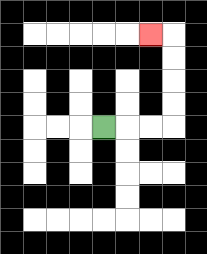{'start': '[4, 5]', 'end': '[6, 1]', 'path_directions': 'R,R,R,U,U,U,U,L', 'path_coordinates': '[[4, 5], [5, 5], [6, 5], [7, 5], [7, 4], [7, 3], [7, 2], [7, 1], [6, 1]]'}